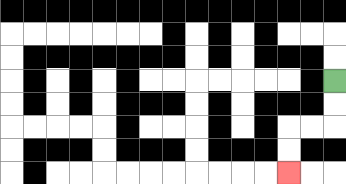{'start': '[14, 3]', 'end': '[12, 7]', 'path_directions': 'D,D,L,L,D,D', 'path_coordinates': '[[14, 3], [14, 4], [14, 5], [13, 5], [12, 5], [12, 6], [12, 7]]'}